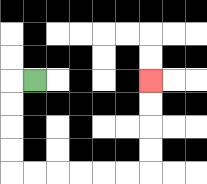{'start': '[1, 3]', 'end': '[6, 3]', 'path_directions': 'L,D,D,D,D,R,R,R,R,R,R,U,U,U,U', 'path_coordinates': '[[1, 3], [0, 3], [0, 4], [0, 5], [0, 6], [0, 7], [1, 7], [2, 7], [3, 7], [4, 7], [5, 7], [6, 7], [6, 6], [6, 5], [6, 4], [6, 3]]'}